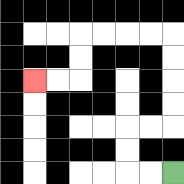{'start': '[7, 7]', 'end': '[1, 3]', 'path_directions': 'L,L,U,U,R,R,U,U,U,U,L,L,L,L,D,D,L,L', 'path_coordinates': '[[7, 7], [6, 7], [5, 7], [5, 6], [5, 5], [6, 5], [7, 5], [7, 4], [7, 3], [7, 2], [7, 1], [6, 1], [5, 1], [4, 1], [3, 1], [3, 2], [3, 3], [2, 3], [1, 3]]'}